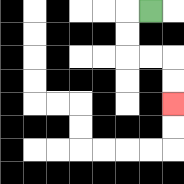{'start': '[6, 0]', 'end': '[7, 4]', 'path_directions': 'L,D,D,R,R,D,D', 'path_coordinates': '[[6, 0], [5, 0], [5, 1], [5, 2], [6, 2], [7, 2], [7, 3], [7, 4]]'}